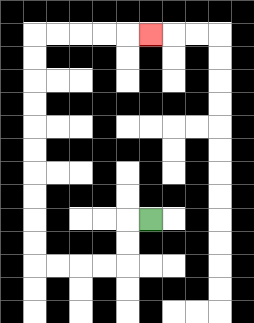{'start': '[6, 9]', 'end': '[6, 1]', 'path_directions': 'L,D,D,L,L,L,L,U,U,U,U,U,U,U,U,U,U,R,R,R,R,R', 'path_coordinates': '[[6, 9], [5, 9], [5, 10], [5, 11], [4, 11], [3, 11], [2, 11], [1, 11], [1, 10], [1, 9], [1, 8], [1, 7], [1, 6], [1, 5], [1, 4], [1, 3], [1, 2], [1, 1], [2, 1], [3, 1], [4, 1], [5, 1], [6, 1]]'}